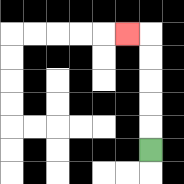{'start': '[6, 6]', 'end': '[5, 1]', 'path_directions': 'U,U,U,U,U,L', 'path_coordinates': '[[6, 6], [6, 5], [6, 4], [6, 3], [6, 2], [6, 1], [5, 1]]'}